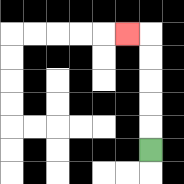{'start': '[6, 6]', 'end': '[5, 1]', 'path_directions': 'U,U,U,U,U,L', 'path_coordinates': '[[6, 6], [6, 5], [6, 4], [6, 3], [6, 2], [6, 1], [5, 1]]'}